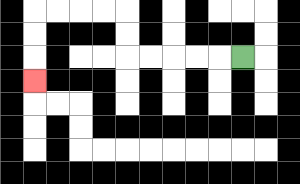{'start': '[10, 2]', 'end': '[1, 3]', 'path_directions': 'L,L,L,L,L,U,U,L,L,L,L,D,D,D', 'path_coordinates': '[[10, 2], [9, 2], [8, 2], [7, 2], [6, 2], [5, 2], [5, 1], [5, 0], [4, 0], [3, 0], [2, 0], [1, 0], [1, 1], [1, 2], [1, 3]]'}